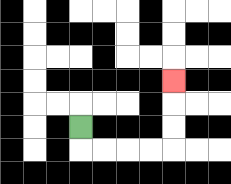{'start': '[3, 5]', 'end': '[7, 3]', 'path_directions': 'D,R,R,R,R,U,U,U', 'path_coordinates': '[[3, 5], [3, 6], [4, 6], [5, 6], [6, 6], [7, 6], [7, 5], [7, 4], [7, 3]]'}